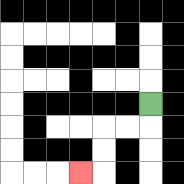{'start': '[6, 4]', 'end': '[3, 7]', 'path_directions': 'D,L,L,D,D,L', 'path_coordinates': '[[6, 4], [6, 5], [5, 5], [4, 5], [4, 6], [4, 7], [3, 7]]'}